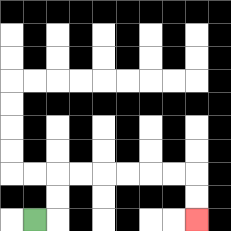{'start': '[1, 9]', 'end': '[8, 9]', 'path_directions': 'R,U,U,R,R,R,R,R,R,D,D', 'path_coordinates': '[[1, 9], [2, 9], [2, 8], [2, 7], [3, 7], [4, 7], [5, 7], [6, 7], [7, 7], [8, 7], [8, 8], [8, 9]]'}